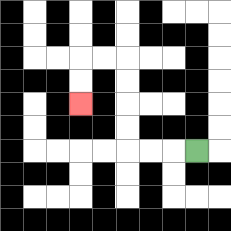{'start': '[8, 6]', 'end': '[3, 4]', 'path_directions': 'L,L,L,U,U,U,U,L,L,D,D', 'path_coordinates': '[[8, 6], [7, 6], [6, 6], [5, 6], [5, 5], [5, 4], [5, 3], [5, 2], [4, 2], [3, 2], [3, 3], [3, 4]]'}